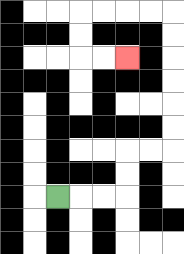{'start': '[2, 8]', 'end': '[5, 2]', 'path_directions': 'R,R,R,U,U,R,R,U,U,U,U,U,U,L,L,L,L,D,D,R,R', 'path_coordinates': '[[2, 8], [3, 8], [4, 8], [5, 8], [5, 7], [5, 6], [6, 6], [7, 6], [7, 5], [7, 4], [7, 3], [7, 2], [7, 1], [7, 0], [6, 0], [5, 0], [4, 0], [3, 0], [3, 1], [3, 2], [4, 2], [5, 2]]'}